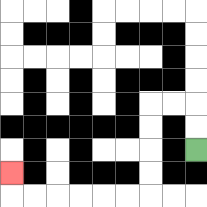{'start': '[8, 6]', 'end': '[0, 7]', 'path_directions': 'U,U,L,L,D,D,D,D,L,L,L,L,L,L,U', 'path_coordinates': '[[8, 6], [8, 5], [8, 4], [7, 4], [6, 4], [6, 5], [6, 6], [6, 7], [6, 8], [5, 8], [4, 8], [3, 8], [2, 8], [1, 8], [0, 8], [0, 7]]'}